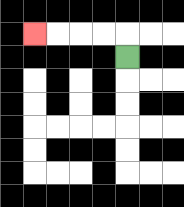{'start': '[5, 2]', 'end': '[1, 1]', 'path_directions': 'U,L,L,L,L', 'path_coordinates': '[[5, 2], [5, 1], [4, 1], [3, 1], [2, 1], [1, 1]]'}